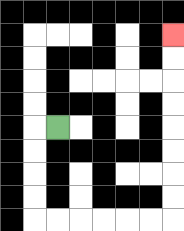{'start': '[2, 5]', 'end': '[7, 1]', 'path_directions': 'L,D,D,D,D,R,R,R,R,R,R,U,U,U,U,U,U,U,U', 'path_coordinates': '[[2, 5], [1, 5], [1, 6], [1, 7], [1, 8], [1, 9], [2, 9], [3, 9], [4, 9], [5, 9], [6, 9], [7, 9], [7, 8], [7, 7], [7, 6], [7, 5], [7, 4], [7, 3], [7, 2], [7, 1]]'}